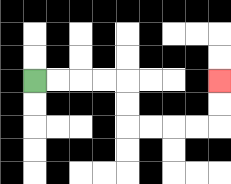{'start': '[1, 3]', 'end': '[9, 3]', 'path_directions': 'R,R,R,R,D,D,R,R,R,R,U,U', 'path_coordinates': '[[1, 3], [2, 3], [3, 3], [4, 3], [5, 3], [5, 4], [5, 5], [6, 5], [7, 5], [8, 5], [9, 5], [9, 4], [9, 3]]'}